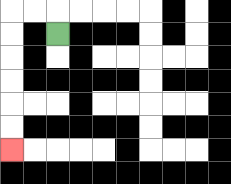{'start': '[2, 1]', 'end': '[0, 6]', 'path_directions': 'U,L,L,D,D,D,D,D,D', 'path_coordinates': '[[2, 1], [2, 0], [1, 0], [0, 0], [0, 1], [0, 2], [0, 3], [0, 4], [0, 5], [0, 6]]'}